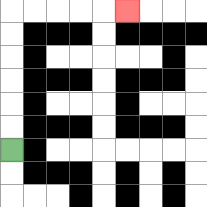{'start': '[0, 6]', 'end': '[5, 0]', 'path_directions': 'U,U,U,U,U,U,R,R,R,R,R', 'path_coordinates': '[[0, 6], [0, 5], [0, 4], [0, 3], [0, 2], [0, 1], [0, 0], [1, 0], [2, 0], [3, 0], [4, 0], [5, 0]]'}